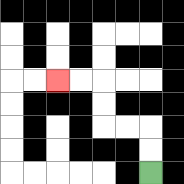{'start': '[6, 7]', 'end': '[2, 3]', 'path_directions': 'U,U,L,L,U,U,L,L', 'path_coordinates': '[[6, 7], [6, 6], [6, 5], [5, 5], [4, 5], [4, 4], [4, 3], [3, 3], [2, 3]]'}